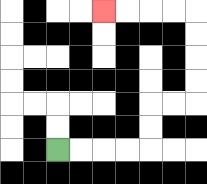{'start': '[2, 6]', 'end': '[4, 0]', 'path_directions': 'R,R,R,R,U,U,R,R,U,U,U,U,L,L,L,L', 'path_coordinates': '[[2, 6], [3, 6], [4, 6], [5, 6], [6, 6], [6, 5], [6, 4], [7, 4], [8, 4], [8, 3], [8, 2], [8, 1], [8, 0], [7, 0], [6, 0], [5, 0], [4, 0]]'}